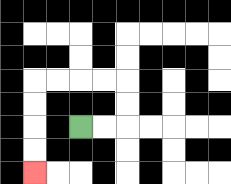{'start': '[3, 5]', 'end': '[1, 7]', 'path_directions': 'R,R,U,U,L,L,L,L,D,D,D,D', 'path_coordinates': '[[3, 5], [4, 5], [5, 5], [5, 4], [5, 3], [4, 3], [3, 3], [2, 3], [1, 3], [1, 4], [1, 5], [1, 6], [1, 7]]'}